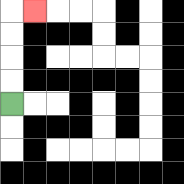{'start': '[0, 4]', 'end': '[1, 0]', 'path_directions': 'U,U,U,U,R', 'path_coordinates': '[[0, 4], [0, 3], [0, 2], [0, 1], [0, 0], [1, 0]]'}